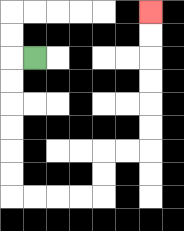{'start': '[1, 2]', 'end': '[6, 0]', 'path_directions': 'L,D,D,D,D,D,D,R,R,R,R,U,U,R,R,U,U,U,U,U,U', 'path_coordinates': '[[1, 2], [0, 2], [0, 3], [0, 4], [0, 5], [0, 6], [0, 7], [0, 8], [1, 8], [2, 8], [3, 8], [4, 8], [4, 7], [4, 6], [5, 6], [6, 6], [6, 5], [6, 4], [6, 3], [6, 2], [6, 1], [6, 0]]'}